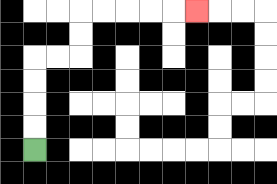{'start': '[1, 6]', 'end': '[8, 0]', 'path_directions': 'U,U,U,U,R,R,U,U,R,R,R,R,R', 'path_coordinates': '[[1, 6], [1, 5], [1, 4], [1, 3], [1, 2], [2, 2], [3, 2], [3, 1], [3, 0], [4, 0], [5, 0], [6, 0], [7, 0], [8, 0]]'}